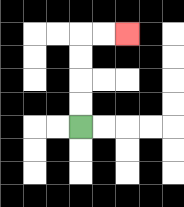{'start': '[3, 5]', 'end': '[5, 1]', 'path_directions': 'U,U,U,U,R,R', 'path_coordinates': '[[3, 5], [3, 4], [3, 3], [3, 2], [3, 1], [4, 1], [5, 1]]'}